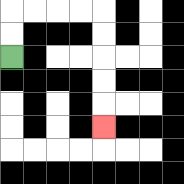{'start': '[0, 2]', 'end': '[4, 5]', 'path_directions': 'U,U,R,R,R,R,D,D,D,D,D', 'path_coordinates': '[[0, 2], [0, 1], [0, 0], [1, 0], [2, 0], [3, 0], [4, 0], [4, 1], [4, 2], [4, 3], [4, 4], [4, 5]]'}